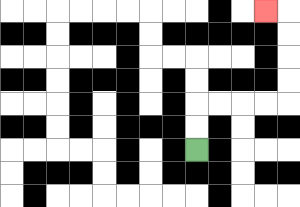{'start': '[8, 6]', 'end': '[11, 0]', 'path_directions': 'U,U,R,R,R,R,U,U,U,U,L', 'path_coordinates': '[[8, 6], [8, 5], [8, 4], [9, 4], [10, 4], [11, 4], [12, 4], [12, 3], [12, 2], [12, 1], [12, 0], [11, 0]]'}